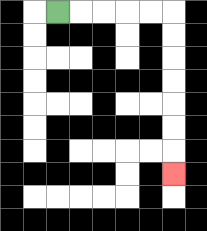{'start': '[2, 0]', 'end': '[7, 7]', 'path_directions': 'R,R,R,R,R,D,D,D,D,D,D,D', 'path_coordinates': '[[2, 0], [3, 0], [4, 0], [5, 0], [6, 0], [7, 0], [7, 1], [7, 2], [7, 3], [7, 4], [7, 5], [7, 6], [7, 7]]'}